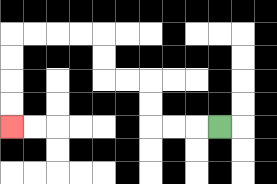{'start': '[9, 5]', 'end': '[0, 5]', 'path_directions': 'L,L,L,U,U,L,L,U,U,L,L,L,L,D,D,D,D', 'path_coordinates': '[[9, 5], [8, 5], [7, 5], [6, 5], [6, 4], [6, 3], [5, 3], [4, 3], [4, 2], [4, 1], [3, 1], [2, 1], [1, 1], [0, 1], [0, 2], [0, 3], [0, 4], [0, 5]]'}